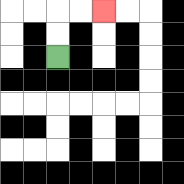{'start': '[2, 2]', 'end': '[4, 0]', 'path_directions': 'U,U,R,R', 'path_coordinates': '[[2, 2], [2, 1], [2, 0], [3, 0], [4, 0]]'}